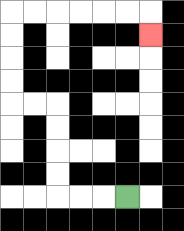{'start': '[5, 8]', 'end': '[6, 1]', 'path_directions': 'L,L,L,U,U,U,U,L,L,U,U,U,U,R,R,R,R,R,R,D', 'path_coordinates': '[[5, 8], [4, 8], [3, 8], [2, 8], [2, 7], [2, 6], [2, 5], [2, 4], [1, 4], [0, 4], [0, 3], [0, 2], [0, 1], [0, 0], [1, 0], [2, 0], [3, 0], [4, 0], [5, 0], [6, 0], [6, 1]]'}